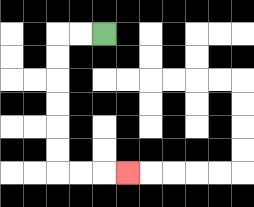{'start': '[4, 1]', 'end': '[5, 7]', 'path_directions': 'L,L,D,D,D,D,D,D,R,R,R', 'path_coordinates': '[[4, 1], [3, 1], [2, 1], [2, 2], [2, 3], [2, 4], [2, 5], [2, 6], [2, 7], [3, 7], [4, 7], [5, 7]]'}